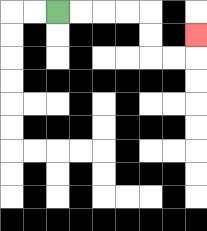{'start': '[2, 0]', 'end': '[8, 1]', 'path_directions': 'R,R,R,R,D,D,R,R,U', 'path_coordinates': '[[2, 0], [3, 0], [4, 0], [5, 0], [6, 0], [6, 1], [6, 2], [7, 2], [8, 2], [8, 1]]'}